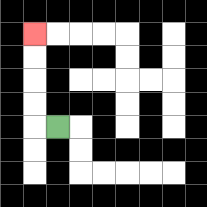{'start': '[2, 5]', 'end': '[1, 1]', 'path_directions': 'L,U,U,U,U', 'path_coordinates': '[[2, 5], [1, 5], [1, 4], [1, 3], [1, 2], [1, 1]]'}